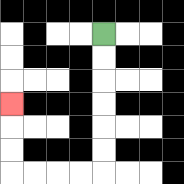{'start': '[4, 1]', 'end': '[0, 4]', 'path_directions': 'D,D,D,D,D,D,L,L,L,L,U,U,U', 'path_coordinates': '[[4, 1], [4, 2], [4, 3], [4, 4], [4, 5], [4, 6], [4, 7], [3, 7], [2, 7], [1, 7], [0, 7], [0, 6], [0, 5], [0, 4]]'}